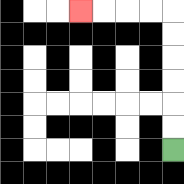{'start': '[7, 6]', 'end': '[3, 0]', 'path_directions': 'U,U,U,U,U,U,L,L,L,L', 'path_coordinates': '[[7, 6], [7, 5], [7, 4], [7, 3], [7, 2], [7, 1], [7, 0], [6, 0], [5, 0], [4, 0], [3, 0]]'}